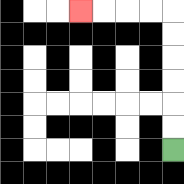{'start': '[7, 6]', 'end': '[3, 0]', 'path_directions': 'U,U,U,U,U,U,L,L,L,L', 'path_coordinates': '[[7, 6], [7, 5], [7, 4], [7, 3], [7, 2], [7, 1], [7, 0], [6, 0], [5, 0], [4, 0], [3, 0]]'}